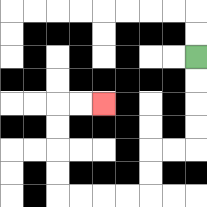{'start': '[8, 2]', 'end': '[4, 4]', 'path_directions': 'D,D,D,D,L,L,D,D,L,L,L,L,U,U,U,U,R,R', 'path_coordinates': '[[8, 2], [8, 3], [8, 4], [8, 5], [8, 6], [7, 6], [6, 6], [6, 7], [6, 8], [5, 8], [4, 8], [3, 8], [2, 8], [2, 7], [2, 6], [2, 5], [2, 4], [3, 4], [4, 4]]'}